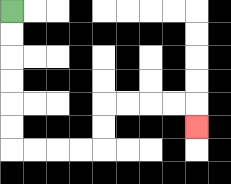{'start': '[0, 0]', 'end': '[8, 5]', 'path_directions': 'D,D,D,D,D,D,R,R,R,R,U,U,R,R,R,R,D', 'path_coordinates': '[[0, 0], [0, 1], [0, 2], [0, 3], [0, 4], [0, 5], [0, 6], [1, 6], [2, 6], [3, 6], [4, 6], [4, 5], [4, 4], [5, 4], [6, 4], [7, 4], [8, 4], [8, 5]]'}